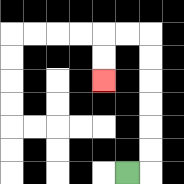{'start': '[5, 7]', 'end': '[4, 3]', 'path_directions': 'R,U,U,U,U,U,U,L,L,D,D', 'path_coordinates': '[[5, 7], [6, 7], [6, 6], [6, 5], [6, 4], [6, 3], [6, 2], [6, 1], [5, 1], [4, 1], [4, 2], [4, 3]]'}